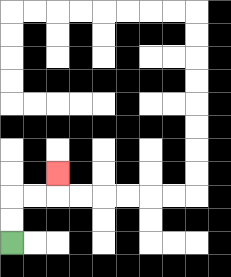{'start': '[0, 10]', 'end': '[2, 7]', 'path_directions': 'U,U,R,R,U', 'path_coordinates': '[[0, 10], [0, 9], [0, 8], [1, 8], [2, 8], [2, 7]]'}